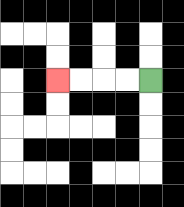{'start': '[6, 3]', 'end': '[2, 3]', 'path_directions': 'L,L,L,L', 'path_coordinates': '[[6, 3], [5, 3], [4, 3], [3, 3], [2, 3]]'}